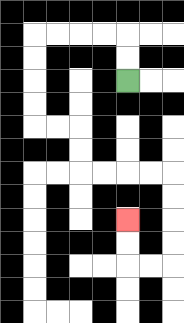{'start': '[5, 3]', 'end': '[5, 9]', 'path_directions': 'U,U,L,L,L,L,D,D,D,D,R,R,D,D,R,R,R,R,D,D,D,D,L,L,U,U', 'path_coordinates': '[[5, 3], [5, 2], [5, 1], [4, 1], [3, 1], [2, 1], [1, 1], [1, 2], [1, 3], [1, 4], [1, 5], [2, 5], [3, 5], [3, 6], [3, 7], [4, 7], [5, 7], [6, 7], [7, 7], [7, 8], [7, 9], [7, 10], [7, 11], [6, 11], [5, 11], [5, 10], [5, 9]]'}